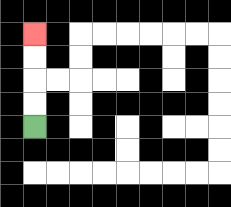{'start': '[1, 5]', 'end': '[1, 1]', 'path_directions': 'U,U,U,U', 'path_coordinates': '[[1, 5], [1, 4], [1, 3], [1, 2], [1, 1]]'}